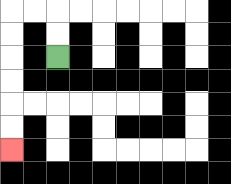{'start': '[2, 2]', 'end': '[0, 6]', 'path_directions': 'U,U,L,L,D,D,D,D,D,D', 'path_coordinates': '[[2, 2], [2, 1], [2, 0], [1, 0], [0, 0], [0, 1], [0, 2], [0, 3], [0, 4], [0, 5], [0, 6]]'}